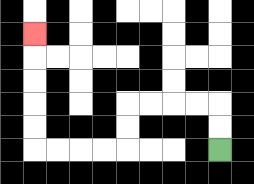{'start': '[9, 6]', 'end': '[1, 1]', 'path_directions': 'U,U,L,L,L,L,D,D,L,L,L,L,U,U,U,U,U', 'path_coordinates': '[[9, 6], [9, 5], [9, 4], [8, 4], [7, 4], [6, 4], [5, 4], [5, 5], [5, 6], [4, 6], [3, 6], [2, 6], [1, 6], [1, 5], [1, 4], [1, 3], [1, 2], [1, 1]]'}